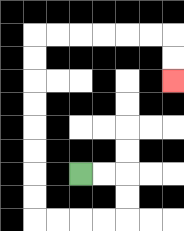{'start': '[3, 7]', 'end': '[7, 3]', 'path_directions': 'R,R,D,D,L,L,L,L,U,U,U,U,U,U,U,U,R,R,R,R,R,R,D,D', 'path_coordinates': '[[3, 7], [4, 7], [5, 7], [5, 8], [5, 9], [4, 9], [3, 9], [2, 9], [1, 9], [1, 8], [1, 7], [1, 6], [1, 5], [1, 4], [1, 3], [1, 2], [1, 1], [2, 1], [3, 1], [4, 1], [5, 1], [6, 1], [7, 1], [7, 2], [7, 3]]'}